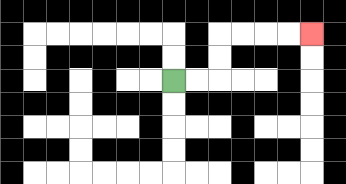{'start': '[7, 3]', 'end': '[13, 1]', 'path_directions': 'R,R,U,U,R,R,R,R', 'path_coordinates': '[[7, 3], [8, 3], [9, 3], [9, 2], [9, 1], [10, 1], [11, 1], [12, 1], [13, 1]]'}